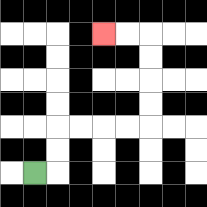{'start': '[1, 7]', 'end': '[4, 1]', 'path_directions': 'R,U,U,R,R,R,R,U,U,U,U,L,L', 'path_coordinates': '[[1, 7], [2, 7], [2, 6], [2, 5], [3, 5], [4, 5], [5, 5], [6, 5], [6, 4], [6, 3], [6, 2], [6, 1], [5, 1], [4, 1]]'}